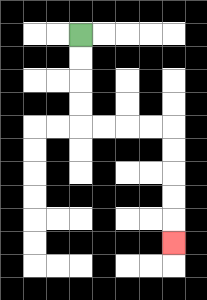{'start': '[3, 1]', 'end': '[7, 10]', 'path_directions': 'D,D,D,D,R,R,R,R,D,D,D,D,D', 'path_coordinates': '[[3, 1], [3, 2], [3, 3], [3, 4], [3, 5], [4, 5], [5, 5], [6, 5], [7, 5], [7, 6], [7, 7], [7, 8], [7, 9], [7, 10]]'}